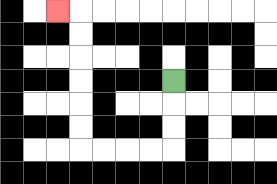{'start': '[7, 3]', 'end': '[2, 0]', 'path_directions': 'D,D,D,L,L,L,L,U,U,U,U,U,U,L', 'path_coordinates': '[[7, 3], [7, 4], [7, 5], [7, 6], [6, 6], [5, 6], [4, 6], [3, 6], [3, 5], [3, 4], [3, 3], [3, 2], [3, 1], [3, 0], [2, 0]]'}